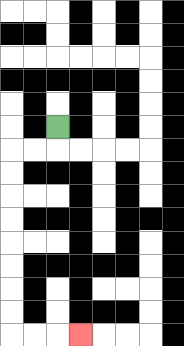{'start': '[2, 5]', 'end': '[3, 14]', 'path_directions': 'D,L,L,D,D,D,D,D,D,D,D,R,R,R', 'path_coordinates': '[[2, 5], [2, 6], [1, 6], [0, 6], [0, 7], [0, 8], [0, 9], [0, 10], [0, 11], [0, 12], [0, 13], [0, 14], [1, 14], [2, 14], [3, 14]]'}